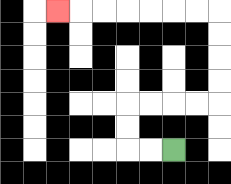{'start': '[7, 6]', 'end': '[2, 0]', 'path_directions': 'L,L,U,U,R,R,R,R,U,U,U,U,L,L,L,L,L,L,L', 'path_coordinates': '[[7, 6], [6, 6], [5, 6], [5, 5], [5, 4], [6, 4], [7, 4], [8, 4], [9, 4], [9, 3], [9, 2], [9, 1], [9, 0], [8, 0], [7, 0], [6, 0], [5, 0], [4, 0], [3, 0], [2, 0]]'}